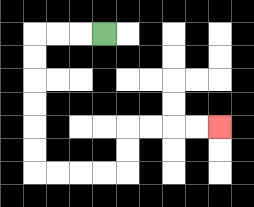{'start': '[4, 1]', 'end': '[9, 5]', 'path_directions': 'L,L,L,D,D,D,D,D,D,R,R,R,R,U,U,R,R,R,R', 'path_coordinates': '[[4, 1], [3, 1], [2, 1], [1, 1], [1, 2], [1, 3], [1, 4], [1, 5], [1, 6], [1, 7], [2, 7], [3, 7], [4, 7], [5, 7], [5, 6], [5, 5], [6, 5], [7, 5], [8, 5], [9, 5]]'}